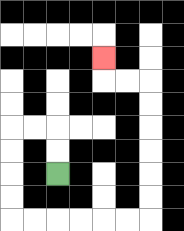{'start': '[2, 7]', 'end': '[4, 2]', 'path_directions': 'U,U,L,L,D,D,D,D,R,R,R,R,R,R,U,U,U,U,U,U,L,L,U', 'path_coordinates': '[[2, 7], [2, 6], [2, 5], [1, 5], [0, 5], [0, 6], [0, 7], [0, 8], [0, 9], [1, 9], [2, 9], [3, 9], [4, 9], [5, 9], [6, 9], [6, 8], [6, 7], [6, 6], [6, 5], [6, 4], [6, 3], [5, 3], [4, 3], [4, 2]]'}